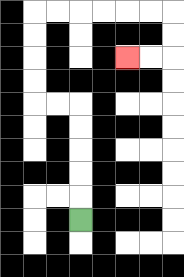{'start': '[3, 9]', 'end': '[5, 2]', 'path_directions': 'U,U,U,U,U,L,L,U,U,U,U,R,R,R,R,R,R,D,D,L,L', 'path_coordinates': '[[3, 9], [3, 8], [3, 7], [3, 6], [3, 5], [3, 4], [2, 4], [1, 4], [1, 3], [1, 2], [1, 1], [1, 0], [2, 0], [3, 0], [4, 0], [5, 0], [6, 0], [7, 0], [7, 1], [7, 2], [6, 2], [5, 2]]'}